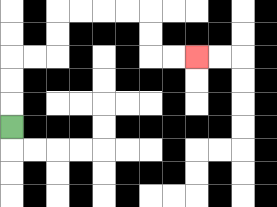{'start': '[0, 5]', 'end': '[8, 2]', 'path_directions': 'U,U,U,R,R,U,U,R,R,R,R,D,D,R,R', 'path_coordinates': '[[0, 5], [0, 4], [0, 3], [0, 2], [1, 2], [2, 2], [2, 1], [2, 0], [3, 0], [4, 0], [5, 0], [6, 0], [6, 1], [6, 2], [7, 2], [8, 2]]'}